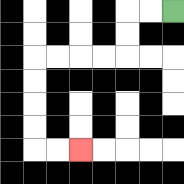{'start': '[7, 0]', 'end': '[3, 6]', 'path_directions': 'L,L,D,D,L,L,L,L,D,D,D,D,R,R', 'path_coordinates': '[[7, 0], [6, 0], [5, 0], [5, 1], [5, 2], [4, 2], [3, 2], [2, 2], [1, 2], [1, 3], [1, 4], [1, 5], [1, 6], [2, 6], [3, 6]]'}